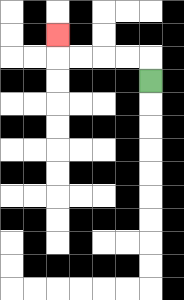{'start': '[6, 3]', 'end': '[2, 1]', 'path_directions': 'U,L,L,L,L,U', 'path_coordinates': '[[6, 3], [6, 2], [5, 2], [4, 2], [3, 2], [2, 2], [2, 1]]'}